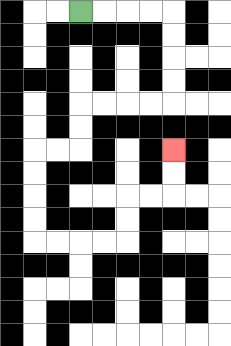{'start': '[3, 0]', 'end': '[7, 6]', 'path_directions': 'R,R,R,R,D,D,D,D,L,L,L,L,D,D,L,L,D,D,D,D,R,R,R,R,U,U,R,R,U,U', 'path_coordinates': '[[3, 0], [4, 0], [5, 0], [6, 0], [7, 0], [7, 1], [7, 2], [7, 3], [7, 4], [6, 4], [5, 4], [4, 4], [3, 4], [3, 5], [3, 6], [2, 6], [1, 6], [1, 7], [1, 8], [1, 9], [1, 10], [2, 10], [3, 10], [4, 10], [5, 10], [5, 9], [5, 8], [6, 8], [7, 8], [7, 7], [7, 6]]'}